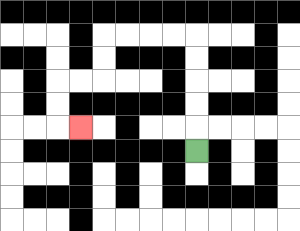{'start': '[8, 6]', 'end': '[3, 5]', 'path_directions': 'U,U,U,U,U,L,L,L,L,D,D,L,L,D,D,R', 'path_coordinates': '[[8, 6], [8, 5], [8, 4], [8, 3], [8, 2], [8, 1], [7, 1], [6, 1], [5, 1], [4, 1], [4, 2], [4, 3], [3, 3], [2, 3], [2, 4], [2, 5], [3, 5]]'}